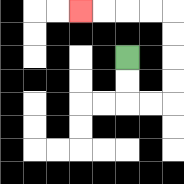{'start': '[5, 2]', 'end': '[3, 0]', 'path_directions': 'D,D,R,R,U,U,U,U,L,L,L,L', 'path_coordinates': '[[5, 2], [5, 3], [5, 4], [6, 4], [7, 4], [7, 3], [7, 2], [7, 1], [7, 0], [6, 0], [5, 0], [4, 0], [3, 0]]'}